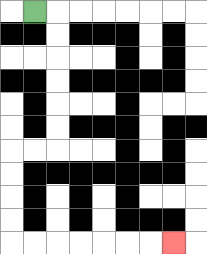{'start': '[1, 0]', 'end': '[7, 10]', 'path_directions': 'R,D,D,D,D,D,D,L,L,D,D,D,D,R,R,R,R,R,R,R', 'path_coordinates': '[[1, 0], [2, 0], [2, 1], [2, 2], [2, 3], [2, 4], [2, 5], [2, 6], [1, 6], [0, 6], [0, 7], [0, 8], [0, 9], [0, 10], [1, 10], [2, 10], [3, 10], [4, 10], [5, 10], [6, 10], [7, 10]]'}